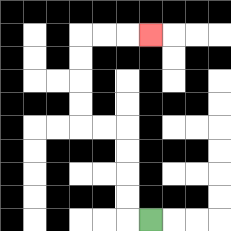{'start': '[6, 9]', 'end': '[6, 1]', 'path_directions': 'L,U,U,U,U,L,L,U,U,U,U,R,R,R', 'path_coordinates': '[[6, 9], [5, 9], [5, 8], [5, 7], [5, 6], [5, 5], [4, 5], [3, 5], [3, 4], [3, 3], [3, 2], [3, 1], [4, 1], [5, 1], [6, 1]]'}